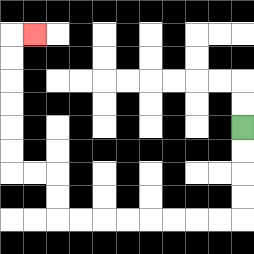{'start': '[10, 5]', 'end': '[1, 1]', 'path_directions': 'D,D,D,D,L,L,L,L,L,L,L,L,U,U,L,L,U,U,U,U,U,U,R', 'path_coordinates': '[[10, 5], [10, 6], [10, 7], [10, 8], [10, 9], [9, 9], [8, 9], [7, 9], [6, 9], [5, 9], [4, 9], [3, 9], [2, 9], [2, 8], [2, 7], [1, 7], [0, 7], [0, 6], [0, 5], [0, 4], [0, 3], [0, 2], [0, 1], [1, 1]]'}